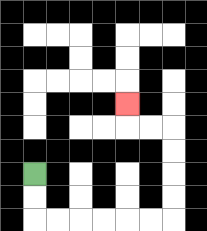{'start': '[1, 7]', 'end': '[5, 4]', 'path_directions': 'D,D,R,R,R,R,R,R,U,U,U,U,L,L,U', 'path_coordinates': '[[1, 7], [1, 8], [1, 9], [2, 9], [3, 9], [4, 9], [5, 9], [6, 9], [7, 9], [7, 8], [7, 7], [7, 6], [7, 5], [6, 5], [5, 5], [5, 4]]'}